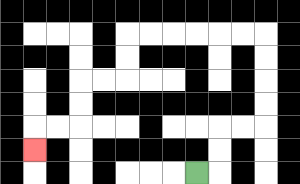{'start': '[8, 7]', 'end': '[1, 6]', 'path_directions': 'R,U,U,R,R,U,U,U,U,L,L,L,L,L,L,D,D,L,L,D,D,L,L,D', 'path_coordinates': '[[8, 7], [9, 7], [9, 6], [9, 5], [10, 5], [11, 5], [11, 4], [11, 3], [11, 2], [11, 1], [10, 1], [9, 1], [8, 1], [7, 1], [6, 1], [5, 1], [5, 2], [5, 3], [4, 3], [3, 3], [3, 4], [3, 5], [2, 5], [1, 5], [1, 6]]'}